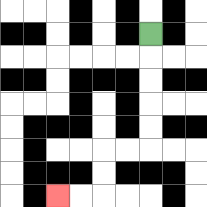{'start': '[6, 1]', 'end': '[2, 8]', 'path_directions': 'D,D,D,D,D,L,L,D,D,L,L', 'path_coordinates': '[[6, 1], [6, 2], [6, 3], [6, 4], [6, 5], [6, 6], [5, 6], [4, 6], [4, 7], [4, 8], [3, 8], [2, 8]]'}